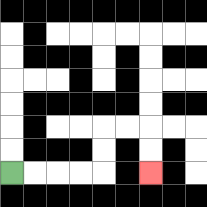{'start': '[0, 7]', 'end': '[6, 7]', 'path_directions': 'R,R,R,R,U,U,R,R,D,D', 'path_coordinates': '[[0, 7], [1, 7], [2, 7], [3, 7], [4, 7], [4, 6], [4, 5], [5, 5], [6, 5], [6, 6], [6, 7]]'}